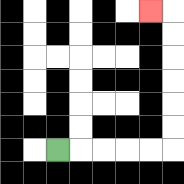{'start': '[2, 6]', 'end': '[6, 0]', 'path_directions': 'R,R,R,R,R,U,U,U,U,U,U,L', 'path_coordinates': '[[2, 6], [3, 6], [4, 6], [5, 6], [6, 6], [7, 6], [7, 5], [7, 4], [7, 3], [7, 2], [7, 1], [7, 0], [6, 0]]'}